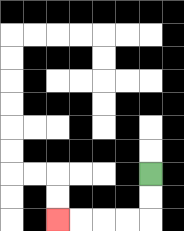{'start': '[6, 7]', 'end': '[2, 9]', 'path_directions': 'D,D,L,L,L,L', 'path_coordinates': '[[6, 7], [6, 8], [6, 9], [5, 9], [4, 9], [3, 9], [2, 9]]'}